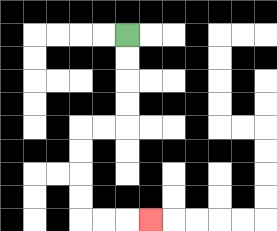{'start': '[5, 1]', 'end': '[6, 9]', 'path_directions': 'D,D,D,D,L,L,D,D,D,D,R,R,R', 'path_coordinates': '[[5, 1], [5, 2], [5, 3], [5, 4], [5, 5], [4, 5], [3, 5], [3, 6], [3, 7], [3, 8], [3, 9], [4, 9], [5, 9], [6, 9]]'}